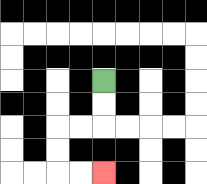{'start': '[4, 3]', 'end': '[4, 7]', 'path_directions': 'D,D,L,L,D,D,R,R', 'path_coordinates': '[[4, 3], [4, 4], [4, 5], [3, 5], [2, 5], [2, 6], [2, 7], [3, 7], [4, 7]]'}